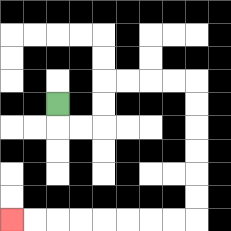{'start': '[2, 4]', 'end': '[0, 9]', 'path_directions': 'D,R,R,U,U,R,R,R,R,D,D,D,D,D,D,L,L,L,L,L,L,L,L', 'path_coordinates': '[[2, 4], [2, 5], [3, 5], [4, 5], [4, 4], [4, 3], [5, 3], [6, 3], [7, 3], [8, 3], [8, 4], [8, 5], [8, 6], [8, 7], [8, 8], [8, 9], [7, 9], [6, 9], [5, 9], [4, 9], [3, 9], [2, 9], [1, 9], [0, 9]]'}